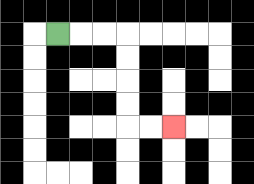{'start': '[2, 1]', 'end': '[7, 5]', 'path_directions': 'R,R,R,D,D,D,D,R,R', 'path_coordinates': '[[2, 1], [3, 1], [4, 1], [5, 1], [5, 2], [5, 3], [5, 4], [5, 5], [6, 5], [7, 5]]'}